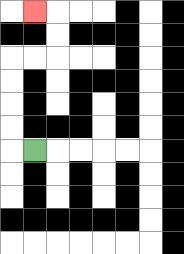{'start': '[1, 6]', 'end': '[1, 0]', 'path_directions': 'L,U,U,U,U,R,R,U,U,L', 'path_coordinates': '[[1, 6], [0, 6], [0, 5], [0, 4], [0, 3], [0, 2], [1, 2], [2, 2], [2, 1], [2, 0], [1, 0]]'}